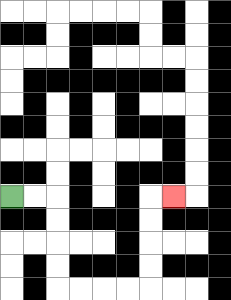{'start': '[0, 8]', 'end': '[7, 8]', 'path_directions': 'R,R,D,D,D,D,R,R,R,R,U,U,U,U,R', 'path_coordinates': '[[0, 8], [1, 8], [2, 8], [2, 9], [2, 10], [2, 11], [2, 12], [3, 12], [4, 12], [5, 12], [6, 12], [6, 11], [6, 10], [6, 9], [6, 8], [7, 8]]'}